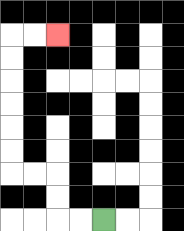{'start': '[4, 9]', 'end': '[2, 1]', 'path_directions': 'L,L,U,U,L,L,U,U,U,U,U,U,R,R', 'path_coordinates': '[[4, 9], [3, 9], [2, 9], [2, 8], [2, 7], [1, 7], [0, 7], [0, 6], [0, 5], [0, 4], [0, 3], [0, 2], [0, 1], [1, 1], [2, 1]]'}